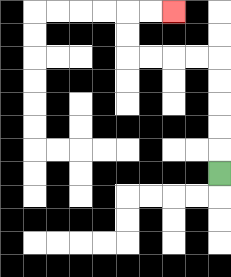{'start': '[9, 7]', 'end': '[7, 0]', 'path_directions': 'U,U,U,U,U,L,L,L,L,U,U,R,R', 'path_coordinates': '[[9, 7], [9, 6], [9, 5], [9, 4], [9, 3], [9, 2], [8, 2], [7, 2], [6, 2], [5, 2], [5, 1], [5, 0], [6, 0], [7, 0]]'}